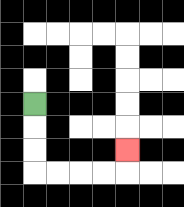{'start': '[1, 4]', 'end': '[5, 6]', 'path_directions': 'D,D,D,R,R,R,R,U', 'path_coordinates': '[[1, 4], [1, 5], [1, 6], [1, 7], [2, 7], [3, 7], [4, 7], [5, 7], [5, 6]]'}